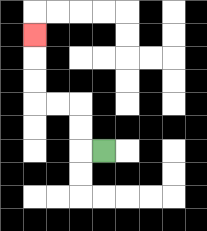{'start': '[4, 6]', 'end': '[1, 1]', 'path_directions': 'L,U,U,L,L,U,U,U', 'path_coordinates': '[[4, 6], [3, 6], [3, 5], [3, 4], [2, 4], [1, 4], [1, 3], [1, 2], [1, 1]]'}